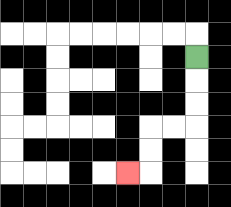{'start': '[8, 2]', 'end': '[5, 7]', 'path_directions': 'D,D,D,L,L,D,D,L', 'path_coordinates': '[[8, 2], [8, 3], [8, 4], [8, 5], [7, 5], [6, 5], [6, 6], [6, 7], [5, 7]]'}